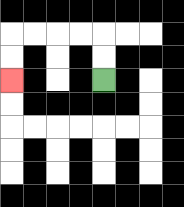{'start': '[4, 3]', 'end': '[0, 3]', 'path_directions': 'U,U,L,L,L,L,D,D', 'path_coordinates': '[[4, 3], [4, 2], [4, 1], [3, 1], [2, 1], [1, 1], [0, 1], [0, 2], [0, 3]]'}